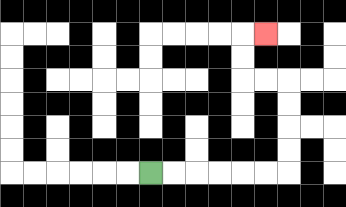{'start': '[6, 7]', 'end': '[11, 1]', 'path_directions': 'R,R,R,R,R,R,U,U,U,U,L,L,U,U,R', 'path_coordinates': '[[6, 7], [7, 7], [8, 7], [9, 7], [10, 7], [11, 7], [12, 7], [12, 6], [12, 5], [12, 4], [12, 3], [11, 3], [10, 3], [10, 2], [10, 1], [11, 1]]'}